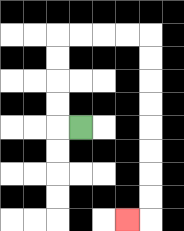{'start': '[3, 5]', 'end': '[5, 9]', 'path_directions': 'L,U,U,U,U,R,R,R,R,D,D,D,D,D,D,D,D,L', 'path_coordinates': '[[3, 5], [2, 5], [2, 4], [2, 3], [2, 2], [2, 1], [3, 1], [4, 1], [5, 1], [6, 1], [6, 2], [6, 3], [6, 4], [6, 5], [6, 6], [6, 7], [6, 8], [6, 9], [5, 9]]'}